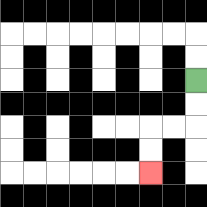{'start': '[8, 3]', 'end': '[6, 7]', 'path_directions': 'D,D,L,L,D,D', 'path_coordinates': '[[8, 3], [8, 4], [8, 5], [7, 5], [6, 5], [6, 6], [6, 7]]'}